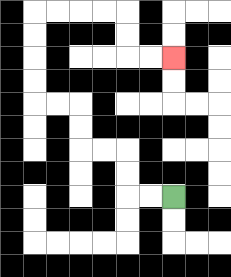{'start': '[7, 8]', 'end': '[7, 2]', 'path_directions': 'L,L,U,U,L,L,U,U,L,L,U,U,U,U,R,R,R,R,D,D,R,R', 'path_coordinates': '[[7, 8], [6, 8], [5, 8], [5, 7], [5, 6], [4, 6], [3, 6], [3, 5], [3, 4], [2, 4], [1, 4], [1, 3], [1, 2], [1, 1], [1, 0], [2, 0], [3, 0], [4, 0], [5, 0], [5, 1], [5, 2], [6, 2], [7, 2]]'}